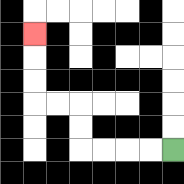{'start': '[7, 6]', 'end': '[1, 1]', 'path_directions': 'L,L,L,L,U,U,L,L,U,U,U', 'path_coordinates': '[[7, 6], [6, 6], [5, 6], [4, 6], [3, 6], [3, 5], [3, 4], [2, 4], [1, 4], [1, 3], [1, 2], [1, 1]]'}